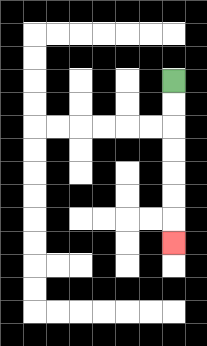{'start': '[7, 3]', 'end': '[7, 10]', 'path_directions': 'D,D,D,D,D,D,D', 'path_coordinates': '[[7, 3], [7, 4], [7, 5], [7, 6], [7, 7], [7, 8], [7, 9], [7, 10]]'}